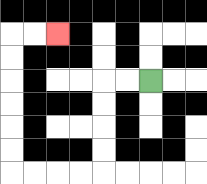{'start': '[6, 3]', 'end': '[2, 1]', 'path_directions': 'L,L,D,D,D,D,L,L,L,L,U,U,U,U,U,U,R,R', 'path_coordinates': '[[6, 3], [5, 3], [4, 3], [4, 4], [4, 5], [4, 6], [4, 7], [3, 7], [2, 7], [1, 7], [0, 7], [0, 6], [0, 5], [0, 4], [0, 3], [0, 2], [0, 1], [1, 1], [2, 1]]'}